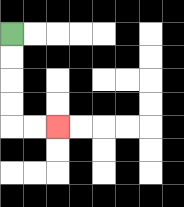{'start': '[0, 1]', 'end': '[2, 5]', 'path_directions': 'D,D,D,D,R,R', 'path_coordinates': '[[0, 1], [0, 2], [0, 3], [0, 4], [0, 5], [1, 5], [2, 5]]'}